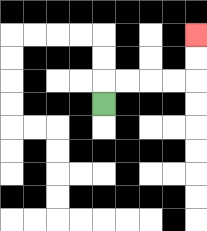{'start': '[4, 4]', 'end': '[8, 1]', 'path_directions': 'U,R,R,R,R,U,U', 'path_coordinates': '[[4, 4], [4, 3], [5, 3], [6, 3], [7, 3], [8, 3], [8, 2], [8, 1]]'}